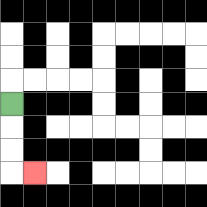{'start': '[0, 4]', 'end': '[1, 7]', 'path_directions': 'D,D,D,R', 'path_coordinates': '[[0, 4], [0, 5], [0, 6], [0, 7], [1, 7]]'}